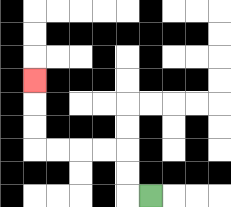{'start': '[6, 8]', 'end': '[1, 3]', 'path_directions': 'L,U,U,L,L,L,L,U,U,U', 'path_coordinates': '[[6, 8], [5, 8], [5, 7], [5, 6], [4, 6], [3, 6], [2, 6], [1, 6], [1, 5], [1, 4], [1, 3]]'}